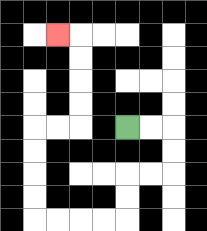{'start': '[5, 5]', 'end': '[2, 1]', 'path_directions': 'R,R,D,D,L,L,D,D,L,L,L,L,U,U,U,U,R,R,U,U,U,U,L', 'path_coordinates': '[[5, 5], [6, 5], [7, 5], [7, 6], [7, 7], [6, 7], [5, 7], [5, 8], [5, 9], [4, 9], [3, 9], [2, 9], [1, 9], [1, 8], [1, 7], [1, 6], [1, 5], [2, 5], [3, 5], [3, 4], [3, 3], [3, 2], [3, 1], [2, 1]]'}